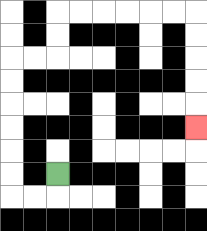{'start': '[2, 7]', 'end': '[8, 5]', 'path_directions': 'D,L,L,U,U,U,U,U,U,R,R,U,U,R,R,R,R,R,R,D,D,D,D,D', 'path_coordinates': '[[2, 7], [2, 8], [1, 8], [0, 8], [0, 7], [0, 6], [0, 5], [0, 4], [0, 3], [0, 2], [1, 2], [2, 2], [2, 1], [2, 0], [3, 0], [4, 0], [5, 0], [6, 0], [7, 0], [8, 0], [8, 1], [8, 2], [8, 3], [8, 4], [8, 5]]'}